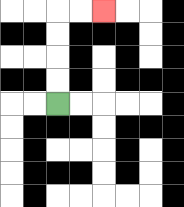{'start': '[2, 4]', 'end': '[4, 0]', 'path_directions': 'U,U,U,U,R,R', 'path_coordinates': '[[2, 4], [2, 3], [2, 2], [2, 1], [2, 0], [3, 0], [4, 0]]'}